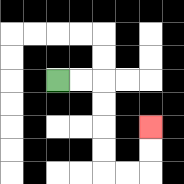{'start': '[2, 3]', 'end': '[6, 5]', 'path_directions': 'R,R,D,D,D,D,R,R,U,U', 'path_coordinates': '[[2, 3], [3, 3], [4, 3], [4, 4], [4, 5], [4, 6], [4, 7], [5, 7], [6, 7], [6, 6], [6, 5]]'}